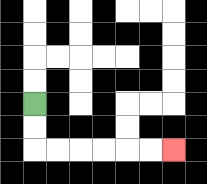{'start': '[1, 4]', 'end': '[7, 6]', 'path_directions': 'D,D,R,R,R,R,R,R', 'path_coordinates': '[[1, 4], [1, 5], [1, 6], [2, 6], [3, 6], [4, 6], [5, 6], [6, 6], [7, 6]]'}